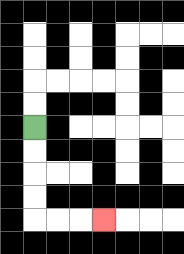{'start': '[1, 5]', 'end': '[4, 9]', 'path_directions': 'D,D,D,D,R,R,R', 'path_coordinates': '[[1, 5], [1, 6], [1, 7], [1, 8], [1, 9], [2, 9], [3, 9], [4, 9]]'}